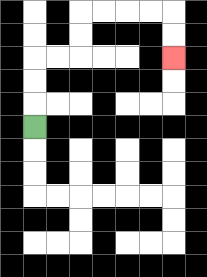{'start': '[1, 5]', 'end': '[7, 2]', 'path_directions': 'U,U,U,R,R,U,U,R,R,R,R,D,D', 'path_coordinates': '[[1, 5], [1, 4], [1, 3], [1, 2], [2, 2], [3, 2], [3, 1], [3, 0], [4, 0], [5, 0], [6, 0], [7, 0], [7, 1], [7, 2]]'}